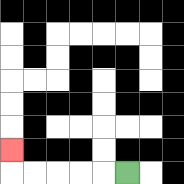{'start': '[5, 7]', 'end': '[0, 6]', 'path_directions': 'L,L,L,L,L,U', 'path_coordinates': '[[5, 7], [4, 7], [3, 7], [2, 7], [1, 7], [0, 7], [0, 6]]'}